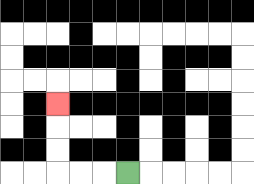{'start': '[5, 7]', 'end': '[2, 4]', 'path_directions': 'L,L,L,U,U,U', 'path_coordinates': '[[5, 7], [4, 7], [3, 7], [2, 7], [2, 6], [2, 5], [2, 4]]'}